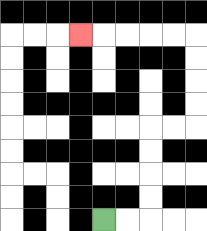{'start': '[4, 9]', 'end': '[3, 1]', 'path_directions': 'R,R,U,U,U,U,R,R,U,U,U,U,L,L,L,L,L', 'path_coordinates': '[[4, 9], [5, 9], [6, 9], [6, 8], [6, 7], [6, 6], [6, 5], [7, 5], [8, 5], [8, 4], [8, 3], [8, 2], [8, 1], [7, 1], [6, 1], [5, 1], [4, 1], [3, 1]]'}